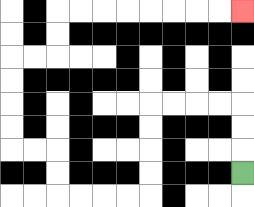{'start': '[10, 7]', 'end': '[10, 0]', 'path_directions': 'U,U,U,L,L,L,L,D,D,D,D,L,L,L,L,U,U,L,L,U,U,U,U,R,R,U,U,R,R,R,R,R,R,R,R', 'path_coordinates': '[[10, 7], [10, 6], [10, 5], [10, 4], [9, 4], [8, 4], [7, 4], [6, 4], [6, 5], [6, 6], [6, 7], [6, 8], [5, 8], [4, 8], [3, 8], [2, 8], [2, 7], [2, 6], [1, 6], [0, 6], [0, 5], [0, 4], [0, 3], [0, 2], [1, 2], [2, 2], [2, 1], [2, 0], [3, 0], [4, 0], [5, 0], [6, 0], [7, 0], [8, 0], [9, 0], [10, 0]]'}